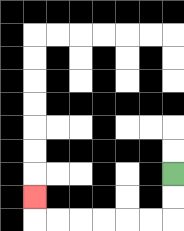{'start': '[7, 7]', 'end': '[1, 8]', 'path_directions': 'D,D,L,L,L,L,L,L,U', 'path_coordinates': '[[7, 7], [7, 8], [7, 9], [6, 9], [5, 9], [4, 9], [3, 9], [2, 9], [1, 9], [1, 8]]'}